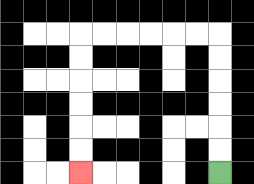{'start': '[9, 7]', 'end': '[3, 7]', 'path_directions': 'U,U,U,U,U,U,L,L,L,L,L,L,D,D,D,D,D,D', 'path_coordinates': '[[9, 7], [9, 6], [9, 5], [9, 4], [9, 3], [9, 2], [9, 1], [8, 1], [7, 1], [6, 1], [5, 1], [4, 1], [3, 1], [3, 2], [3, 3], [3, 4], [3, 5], [3, 6], [3, 7]]'}